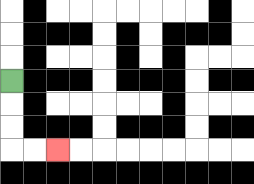{'start': '[0, 3]', 'end': '[2, 6]', 'path_directions': 'D,D,D,R,R', 'path_coordinates': '[[0, 3], [0, 4], [0, 5], [0, 6], [1, 6], [2, 6]]'}